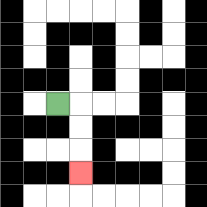{'start': '[2, 4]', 'end': '[3, 7]', 'path_directions': 'R,D,D,D', 'path_coordinates': '[[2, 4], [3, 4], [3, 5], [3, 6], [3, 7]]'}